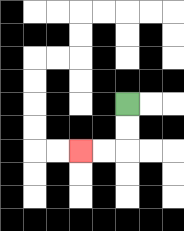{'start': '[5, 4]', 'end': '[3, 6]', 'path_directions': 'D,D,L,L', 'path_coordinates': '[[5, 4], [5, 5], [5, 6], [4, 6], [3, 6]]'}